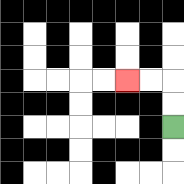{'start': '[7, 5]', 'end': '[5, 3]', 'path_directions': 'U,U,L,L', 'path_coordinates': '[[7, 5], [7, 4], [7, 3], [6, 3], [5, 3]]'}